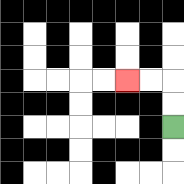{'start': '[7, 5]', 'end': '[5, 3]', 'path_directions': 'U,U,L,L', 'path_coordinates': '[[7, 5], [7, 4], [7, 3], [6, 3], [5, 3]]'}